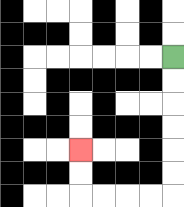{'start': '[7, 2]', 'end': '[3, 6]', 'path_directions': 'D,D,D,D,D,D,L,L,L,L,U,U', 'path_coordinates': '[[7, 2], [7, 3], [7, 4], [7, 5], [7, 6], [7, 7], [7, 8], [6, 8], [5, 8], [4, 8], [3, 8], [3, 7], [3, 6]]'}